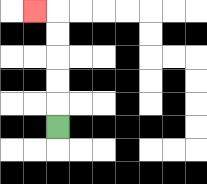{'start': '[2, 5]', 'end': '[1, 0]', 'path_directions': 'U,U,U,U,U,L', 'path_coordinates': '[[2, 5], [2, 4], [2, 3], [2, 2], [2, 1], [2, 0], [1, 0]]'}